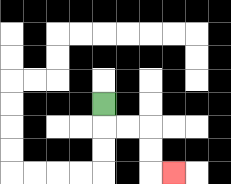{'start': '[4, 4]', 'end': '[7, 7]', 'path_directions': 'D,R,R,D,D,R', 'path_coordinates': '[[4, 4], [4, 5], [5, 5], [6, 5], [6, 6], [6, 7], [7, 7]]'}